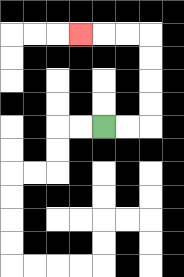{'start': '[4, 5]', 'end': '[3, 1]', 'path_directions': 'R,R,U,U,U,U,L,L,L', 'path_coordinates': '[[4, 5], [5, 5], [6, 5], [6, 4], [6, 3], [6, 2], [6, 1], [5, 1], [4, 1], [3, 1]]'}